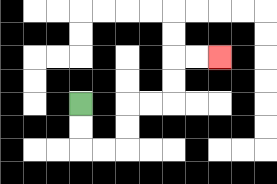{'start': '[3, 4]', 'end': '[9, 2]', 'path_directions': 'D,D,R,R,U,U,R,R,U,U,R,R', 'path_coordinates': '[[3, 4], [3, 5], [3, 6], [4, 6], [5, 6], [5, 5], [5, 4], [6, 4], [7, 4], [7, 3], [7, 2], [8, 2], [9, 2]]'}